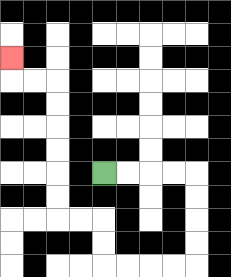{'start': '[4, 7]', 'end': '[0, 2]', 'path_directions': 'R,R,R,R,D,D,D,D,L,L,L,L,U,U,L,L,U,U,U,U,U,U,L,L,U', 'path_coordinates': '[[4, 7], [5, 7], [6, 7], [7, 7], [8, 7], [8, 8], [8, 9], [8, 10], [8, 11], [7, 11], [6, 11], [5, 11], [4, 11], [4, 10], [4, 9], [3, 9], [2, 9], [2, 8], [2, 7], [2, 6], [2, 5], [2, 4], [2, 3], [1, 3], [0, 3], [0, 2]]'}